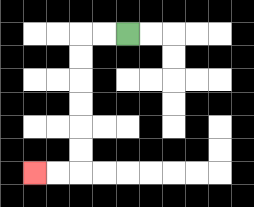{'start': '[5, 1]', 'end': '[1, 7]', 'path_directions': 'L,L,D,D,D,D,D,D,L,L', 'path_coordinates': '[[5, 1], [4, 1], [3, 1], [3, 2], [3, 3], [3, 4], [3, 5], [3, 6], [3, 7], [2, 7], [1, 7]]'}